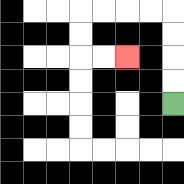{'start': '[7, 4]', 'end': '[5, 2]', 'path_directions': 'U,U,U,U,L,L,L,L,D,D,R,R', 'path_coordinates': '[[7, 4], [7, 3], [7, 2], [7, 1], [7, 0], [6, 0], [5, 0], [4, 0], [3, 0], [3, 1], [3, 2], [4, 2], [5, 2]]'}